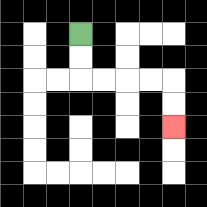{'start': '[3, 1]', 'end': '[7, 5]', 'path_directions': 'D,D,R,R,R,R,D,D', 'path_coordinates': '[[3, 1], [3, 2], [3, 3], [4, 3], [5, 3], [6, 3], [7, 3], [7, 4], [7, 5]]'}